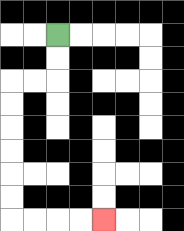{'start': '[2, 1]', 'end': '[4, 9]', 'path_directions': 'D,D,L,L,D,D,D,D,D,D,R,R,R,R', 'path_coordinates': '[[2, 1], [2, 2], [2, 3], [1, 3], [0, 3], [0, 4], [0, 5], [0, 6], [0, 7], [0, 8], [0, 9], [1, 9], [2, 9], [3, 9], [4, 9]]'}